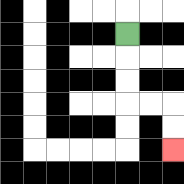{'start': '[5, 1]', 'end': '[7, 6]', 'path_directions': 'D,D,D,R,R,D,D', 'path_coordinates': '[[5, 1], [5, 2], [5, 3], [5, 4], [6, 4], [7, 4], [7, 5], [7, 6]]'}